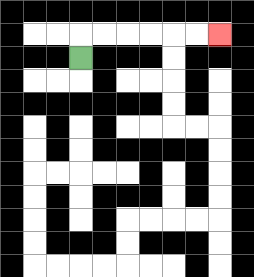{'start': '[3, 2]', 'end': '[9, 1]', 'path_directions': 'U,R,R,R,R,R,R', 'path_coordinates': '[[3, 2], [3, 1], [4, 1], [5, 1], [6, 1], [7, 1], [8, 1], [9, 1]]'}